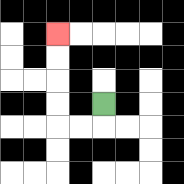{'start': '[4, 4]', 'end': '[2, 1]', 'path_directions': 'D,L,L,U,U,U,U', 'path_coordinates': '[[4, 4], [4, 5], [3, 5], [2, 5], [2, 4], [2, 3], [2, 2], [2, 1]]'}